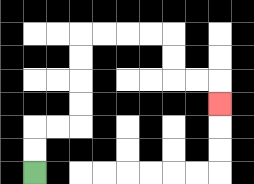{'start': '[1, 7]', 'end': '[9, 4]', 'path_directions': 'U,U,R,R,U,U,U,U,R,R,R,R,D,D,R,R,D', 'path_coordinates': '[[1, 7], [1, 6], [1, 5], [2, 5], [3, 5], [3, 4], [3, 3], [3, 2], [3, 1], [4, 1], [5, 1], [6, 1], [7, 1], [7, 2], [7, 3], [8, 3], [9, 3], [9, 4]]'}